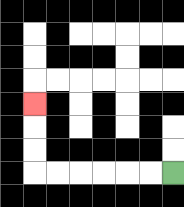{'start': '[7, 7]', 'end': '[1, 4]', 'path_directions': 'L,L,L,L,L,L,U,U,U', 'path_coordinates': '[[7, 7], [6, 7], [5, 7], [4, 7], [3, 7], [2, 7], [1, 7], [1, 6], [1, 5], [1, 4]]'}